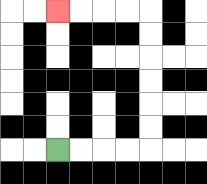{'start': '[2, 6]', 'end': '[2, 0]', 'path_directions': 'R,R,R,R,U,U,U,U,U,U,L,L,L,L', 'path_coordinates': '[[2, 6], [3, 6], [4, 6], [5, 6], [6, 6], [6, 5], [6, 4], [6, 3], [6, 2], [6, 1], [6, 0], [5, 0], [4, 0], [3, 0], [2, 0]]'}